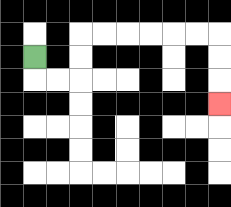{'start': '[1, 2]', 'end': '[9, 4]', 'path_directions': 'D,R,R,U,U,R,R,R,R,R,R,D,D,D', 'path_coordinates': '[[1, 2], [1, 3], [2, 3], [3, 3], [3, 2], [3, 1], [4, 1], [5, 1], [6, 1], [7, 1], [8, 1], [9, 1], [9, 2], [9, 3], [9, 4]]'}